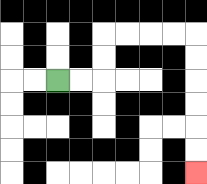{'start': '[2, 3]', 'end': '[8, 7]', 'path_directions': 'R,R,U,U,R,R,R,R,D,D,D,D,D,D', 'path_coordinates': '[[2, 3], [3, 3], [4, 3], [4, 2], [4, 1], [5, 1], [6, 1], [7, 1], [8, 1], [8, 2], [8, 3], [8, 4], [8, 5], [8, 6], [8, 7]]'}